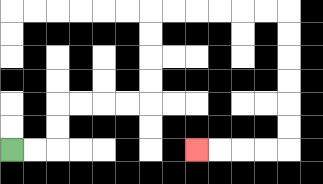{'start': '[0, 6]', 'end': '[8, 6]', 'path_directions': 'R,R,U,U,R,R,R,R,U,U,U,U,R,R,R,R,R,R,D,D,D,D,D,D,L,L,L,L', 'path_coordinates': '[[0, 6], [1, 6], [2, 6], [2, 5], [2, 4], [3, 4], [4, 4], [5, 4], [6, 4], [6, 3], [6, 2], [6, 1], [6, 0], [7, 0], [8, 0], [9, 0], [10, 0], [11, 0], [12, 0], [12, 1], [12, 2], [12, 3], [12, 4], [12, 5], [12, 6], [11, 6], [10, 6], [9, 6], [8, 6]]'}